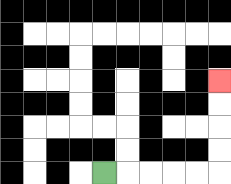{'start': '[4, 7]', 'end': '[9, 3]', 'path_directions': 'R,R,R,R,R,U,U,U,U', 'path_coordinates': '[[4, 7], [5, 7], [6, 7], [7, 7], [8, 7], [9, 7], [9, 6], [9, 5], [9, 4], [9, 3]]'}